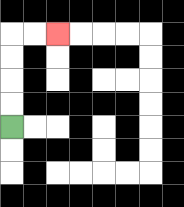{'start': '[0, 5]', 'end': '[2, 1]', 'path_directions': 'U,U,U,U,R,R', 'path_coordinates': '[[0, 5], [0, 4], [0, 3], [0, 2], [0, 1], [1, 1], [2, 1]]'}